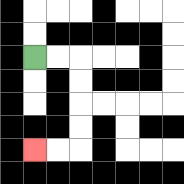{'start': '[1, 2]', 'end': '[1, 6]', 'path_directions': 'R,R,D,D,D,D,L,L', 'path_coordinates': '[[1, 2], [2, 2], [3, 2], [3, 3], [3, 4], [3, 5], [3, 6], [2, 6], [1, 6]]'}